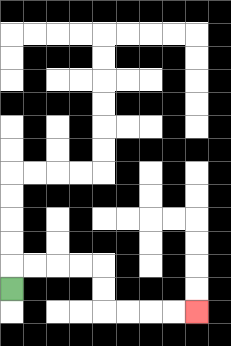{'start': '[0, 12]', 'end': '[8, 13]', 'path_directions': 'U,R,R,R,R,D,D,R,R,R,R', 'path_coordinates': '[[0, 12], [0, 11], [1, 11], [2, 11], [3, 11], [4, 11], [4, 12], [4, 13], [5, 13], [6, 13], [7, 13], [8, 13]]'}